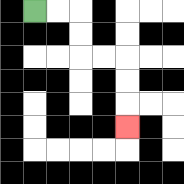{'start': '[1, 0]', 'end': '[5, 5]', 'path_directions': 'R,R,D,D,R,R,D,D,D', 'path_coordinates': '[[1, 0], [2, 0], [3, 0], [3, 1], [3, 2], [4, 2], [5, 2], [5, 3], [5, 4], [5, 5]]'}